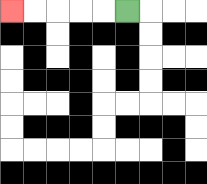{'start': '[5, 0]', 'end': '[0, 0]', 'path_directions': 'L,L,L,L,L', 'path_coordinates': '[[5, 0], [4, 0], [3, 0], [2, 0], [1, 0], [0, 0]]'}